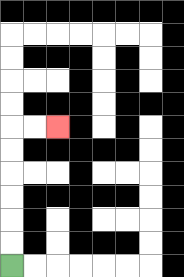{'start': '[0, 11]', 'end': '[2, 5]', 'path_directions': 'U,U,U,U,U,U,R,R', 'path_coordinates': '[[0, 11], [0, 10], [0, 9], [0, 8], [0, 7], [0, 6], [0, 5], [1, 5], [2, 5]]'}